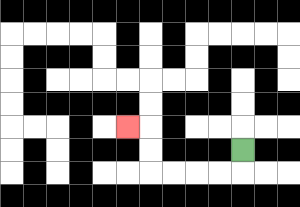{'start': '[10, 6]', 'end': '[5, 5]', 'path_directions': 'D,L,L,L,L,U,U,L', 'path_coordinates': '[[10, 6], [10, 7], [9, 7], [8, 7], [7, 7], [6, 7], [6, 6], [6, 5], [5, 5]]'}